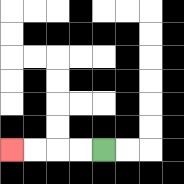{'start': '[4, 6]', 'end': '[0, 6]', 'path_directions': 'L,L,L,L', 'path_coordinates': '[[4, 6], [3, 6], [2, 6], [1, 6], [0, 6]]'}